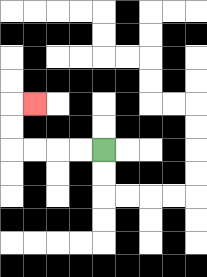{'start': '[4, 6]', 'end': '[1, 4]', 'path_directions': 'L,L,L,L,U,U,R', 'path_coordinates': '[[4, 6], [3, 6], [2, 6], [1, 6], [0, 6], [0, 5], [0, 4], [1, 4]]'}